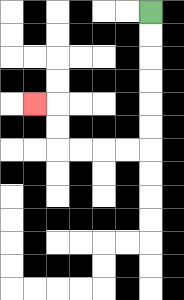{'start': '[6, 0]', 'end': '[1, 4]', 'path_directions': 'D,D,D,D,D,D,L,L,L,L,U,U,L', 'path_coordinates': '[[6, 0], [6, 1], [6, 2], [6, 3], [6, 4], [6, 5], [6, 6], [5, 6], [4, 6], [3, 6], [2, 6], [2, 5], [2, 4], [1, 4]]'}